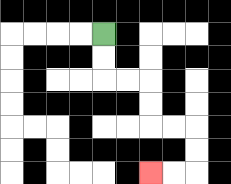{'start': '[4, 1]', 'end': '[6, 7]', 'path_directions': 'D,D,R,R,D,D,R,R,D,D,L,L', 'path_coordinates': '[[4, 1], [4, 2], [4, 3], [5, 3], [6, 3], [6, 4], [6, 5], [7, 5], [8, 5], [8, 6], [8, 7], [7, 7], [6, 7]]'}